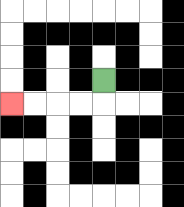{'start': '[4, 3]', 'end': '[0, 4]', 'path_directions': 'D,L,L,L,L', 'path_coordinates': '[[4, 3], [4, 4], [3, 4], [2, 4], [1, 4], [0, 4]]'}